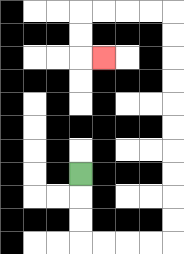{'start': '[3, 7]', 'end': '[4, 2]', 'path_directions': 'D,D,D,R,R,R,R,U,U,U,U,U,U,U,U,U,U,L,L,L,L,D,D,R', 'path_coordinates': '[[3, 7], [3, 8], [3, 9], [3, 10], [4, 10], [5, 10], [6, 10], [7, 10], [7, 9], [7, 8], [7, 7], [7, 6], [7, 5], [7, 4], [7, 3], [7, 2], [7, 1], [7, 0], [6, 0], [5, 0], [4, 0], [3, 0], [3, 1], [3, 2], [4, 2]]'}